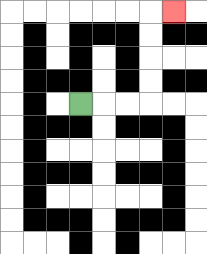{'start': '[3, 4]', 'end': '[7, 0]', 'path_directions': 'R,R,R,U,U,U,U,R', 'path_coordinates': '[[3, 4], [4, 4], [5, 4], [6, 4], [6, 3], [6, 2], [6, 1], [6, 0], [7, 0]]'}